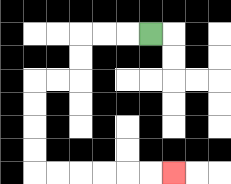{'start': '[6, 1]', 'end': '[7, 7]', 'path_directions': 'L,L,L,D,D,L,L,D,D,D,D,R,R,R,R,R,R', 'path_coordinates': '[[6, 1], [5, 1], [4, 1], [3, 1], [3, 2], [3, 3], [2, 3], [1, 3], [1, 4], [1, 5], [1, 6], [1, 7], [2, 7], [3, 7], [4, 7], [5, 7], [6, 7], [7, 7]]'}